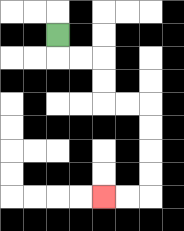{'start': '[2, 1]', 'end': '[4, 8]', 'path_directions': 'D,R,R,D,D,R,R,D,D,D,D,L,L', 'path_coordinates': '[[2, 1], [2, 2], [3, 2], [4, 2], [4, 3], [4, 4], [5, 4], [6, 4], [6, 5], [6, 6], [6, 7], [6, 8], [5, 8], [4, 8]]'}